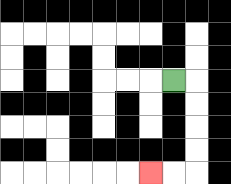{'start': '[7, 3]', 'end': '[6, 7]', 'path_directions': 'R,D,D,D,D,L,L', 'path_coordinates': '[[7, 3], [8, 3], [8, 4], [8, 5], [8, 6], [8, 7], [7, 7], [6, 7]]'}